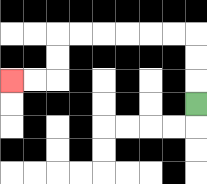{'start': '[8, 4]', 'end': '[0, 3]', 'path_directions': 'U,U,U,L,L,L,L,L,L,D,D,L,L', 'path_coordinates': '[[8, 4], [8, 3], [8, 2], [8, 1], [7, 1], [6, 1], [5, 1], [4, 1], [3, 1], [2, 1], [2, 2], [2, 3], [1, 3], [0, 3]]'}